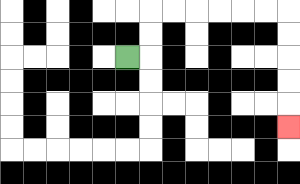{'start': '[5, 2]', 'end': '[12, 5]', 'path_directions': 'R,U,U,R,R,R,R,R,R,D,D,D,D,D', 'path_coordinates': '[[5, 2], [6, 2], [6, 1], [6, 0], [7, 0], [8, 0], [9, 0], [10, 0], [11, 0], [12, 0], [12, 1], [12, 2], [12, 3], [12, 4], [12, 5]]'}